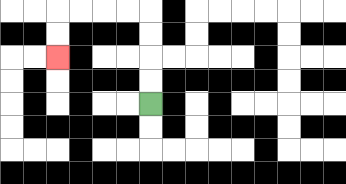{'start': '[6, 4]', 'end': '[2, 2]', 'path_directions': 'U,U,U,U,L,L,L,L,D,D', 'path_coordinates': '[[6, 4], [6, 3], [6, 2], [6, 1], [6, 0], [5, 0], [4, 0], [3, 0], [2, 0], [2, 1], [2, 2]]'}